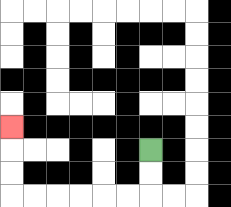{'start': '[6, 6]', 'end': '[0, 5]', 'path_directions': 'D,D,L,L,L,L,L,L,U,U,U', 'path_coordinates': '[[6, 6], [6, 7], [6, 8], [5, 8], [4, 8], [3, 8], [2, 8], [1, 8], [0, 8], [0, 7], [0, 6], [0, 5]]'}